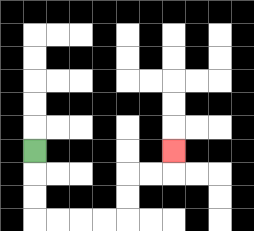{'start': '[1, 6]', 'end': '[7, 6]', 'path_directions': 'D,D,D,R,R,R,R,U,U,R,R,U', 'path_coordinates': '[[1, 6], [1, 7], [1, 8], [1, 9], [2, 9], [3, 9], [4, 9], [5, 9], [5, 8], [5, 7], [6, 7], [7, 7], [7, 6]]'}